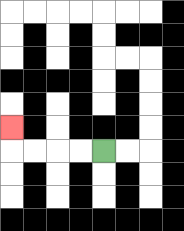{'start': '[4, 6]', 'end': '[0, 5]', 'path_directions': 'L,L,L,L,U', 'path_coordinates': '[[4, 6], [3, 6], [2, 6], [1, 6], [0, 6], [0, 5]]'}